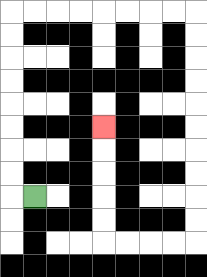{'start': '[1, 8]', 'end': '[4, 5]', 'path_directions': 'L,U,U,U,U,U,U,U,U,R,R,R,R,R,R,R,R,D,D,D,D,D,D,D,D,D,D,L,L,L,L,U,U,U,U,U', 'path_coordinates': '[[1, 8], [0, 8], [0, 7], [0, 6], [0, 5], [0, 4], [0, 3], [0, 2], [0, 1], [0, 0], [1, 0], [2, 0], [3, 0], [4, 0], [5, 0], [6, 0], [7, 0], [8, 0], [8, 1], [8, 2], [8, 3], [8, 4], [8, 5], [8, 6], [8, 7], [8, 8], [8, 9], [8, 10], [7, 10], [6, 10], [5, 10], [4, 10], [4, 9], [4, 8], [4, 7], [4, 6], [4, 5]]'}